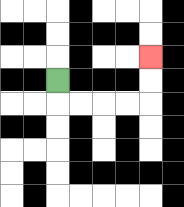{'start': '[2, 3]', 'end': '[6, 2]', 'path_directions': 'D,R,R,R,R,U,U', 'path_coordinates': '[[2, 3], [2, 4], [3, 4], [4, 4], [5, 4], [6, 4], [6, 3], [6, 2]]'}